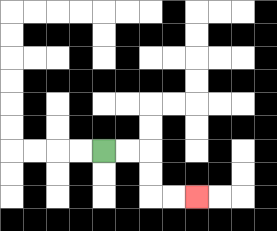{'start': '[4, 6]', 'end': '[8, 8]', 'path_directions': 'R,R,D,D,R,R', 'path_coordinates': '[[4, 6], [5, 6], [6, 6], [6, 7], [6, 8], [7, 8], [8, 8]]'}